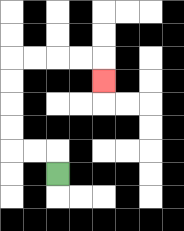{'start': '[2, 7]', 'end': '[4, 3]', 'path_directions': 'U,L,L,U,U,U,U,R,R,R,R,D', 'path_coordinates': '[[2, 7], [2, 6], [1, 6], [0, 6], [0, 5], [0, 4], [0, 3], [0, 2], [1, 2], [2, 2], [3, 2], [4, 2], [4, 3]]'}